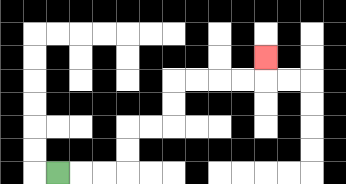{'start': '[2, 7]', 'end': '[11, 2]', 'path_directions': 'R,R,R,U,U,R,R,U,U,R,R,R,R,U', 'path_coordinates': '[[2, 7], [3, 7], [4, 7], [5, 7], [5, 6], [5, 5], [6, 5], [7, 5], [7, 4], [7, 3], [8, 3], [9, 3], [10, 3], [11, 3], [11, 2]]'}